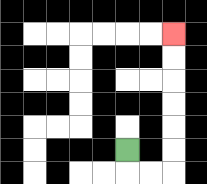{'start': '[5, 6]', 'end': '[7, 1]', 'path_directions': 'D,R,R,U,U,U,U,U,U', 'path_coordinates': '[[5, 6], [5, 7], [6, 7], [7, 7], [7, 6], [7, 5], [7, 4], [7, 3], [7, 2], [7, 1]]'}